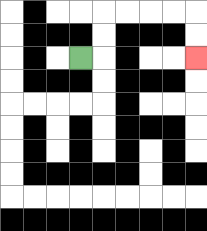{'start': '[3, 2]', 'end': '[8, 2]', 'path_directions': 'R,U,U,R,R,R,R,D,D', 'path_coordinates': '[[3, 2], [4, 2], [4, 1], [4, 0], [5, 0], [6, 0], [7, 0], [8, 0], [8, 1], [8, 2]]'}